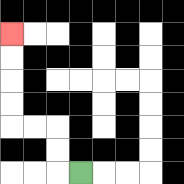{'start': '[3, 7]', 'end': '[0, 1]', 'path_directions': 'L,U,U,L,L,U,U,U,U', 'path_coordinates': '[[3, 7], [2, 7], [2, 6], [2, 5], [1, 5], [0, 5], [0, 4], [0, 3], [0, 2], [0, 1]]'}